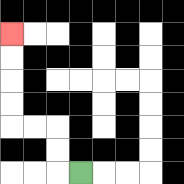{'start': '[3, 7]', 'end': '[0, 1]', 'path_directions': 'L,U,U,L,L,U,U,U,U', 'path_coordinates': '[[3, 7], [2, 7], [2, 6], [2, 5], [1, 5], [0, 5], [0, 4], [0, 3], [0, 2], [0, 1]]'}